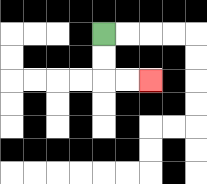{'start': '[4, 1]', 'end': '[6, 3]', 'path_directions': 'D,D,R,R', 'path_coordinates': '[[4, 1], [4, 2], [4, 3], [5, 3], [6, 3]]'}